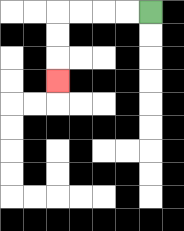{'start': '[6, 0]', 'end': '[2, 3]', 'path_directions': 'L,L,L,L,D,D,D', 'path_coordinates': '[[6, 0], [5, 0], [4, 0], [3, 0], [2, 0], [2, 1], [2, 2], [2, 3]]'}